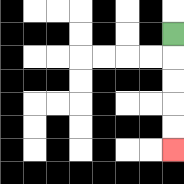{'start': '[7, 1]', 'end': '[7, 6]', 'path_directions': 'D,D,D,D,D', 'path_coordinates': '[[7, 1], [7, 2], [7, 3], [7, 4], [7, 5], [7, 6]]'}